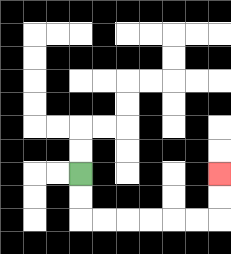{'start': '[3, 7]', 'end': '[9, 7]', 'path_directions': 'D,D,R,R,R,R,R,R,U,U', 'path_coordinates': '[[3, 7], [3, 8], [3, 9], [4, 9], [5, 9], [6, 9], [7, 9], [8, 9], [9, 9], [9, 8], [9, 7]]'}